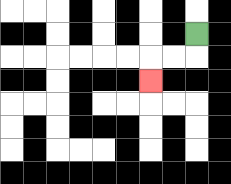{'start': '[8, 1]', 'end': '[6, 3]', 'path_directions': 'D,L,L,D', 'path_coordinates': '[[8, 1], [8, 2], [7, 2], [6, 2], [6, 3]]'}